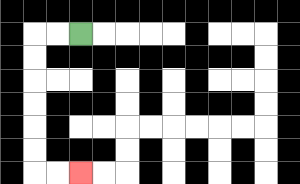{'start': '[3, 1]', 'end': '[3, 7]', 'path_directions': 'L,L,D,D,D,D,D,D,R,R', 'path_coordinates': '[[3, 1], [2, 1], [1, 1], [1, 2], [1, 3], [1, 4], [1, 5], [1, 6], [1, 7], [2, 7], [3, 7]]'}